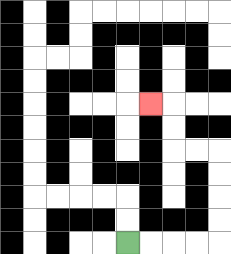{'start': '[5, 10]', 'end': '[6, 4]', 'path_directions': 'R,R,R,R,U,U,U,U,L,L,U,U,L', 'path_coordinates': '[[5, 10], [6, 10], [7, 10], [8, 10], [9, 10], [9, 9], [9, 8], [9, 7], [9, 6], [8, 6], [7, 6], [7, 5], [7, 4], [6, 4]]'}